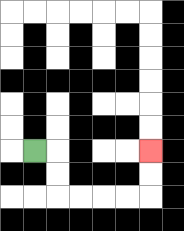{'start': '[1, 6]', 'end': '[6, 6]', 'path_directions': 'R,D,D,R,R,R,R,U,U', 'path_coordinates': '[[1, 6], [2, 6], [2, 7], [2, 8], [3, 8], [4, 8], [5, 8], [6, 8], [6, 7], [6, 6]]'}